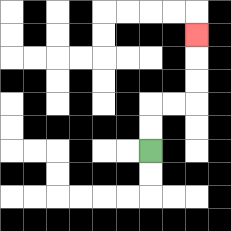{'start': '[6, 6]', 'end': '[8, 1]', 'path_directions': 'U,U,R,R,U,U,U', 'path_coordinates': '[[6, 6], [6, 5], [6, 4], [7, 4], [8, 4], [8, 3], [8, 2], [8, 1]]'}